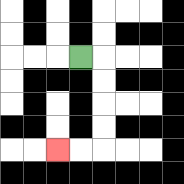{'start': '[3, 2]', 'end': '[2, 6]', 'path_directions': 'R,D,D,D,D,L,L', 'path_coordinates': '[[3, 2], [4, 2], [4, 3], [4, 4], [4, 5], [4, 6], [3, 6], [2, 6]]'}